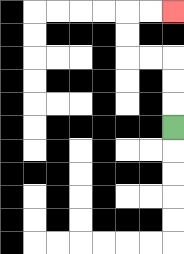{'start': '[7, 5]', 'end': '[7, 0]', 'path_directions': 'U,U,U,L,L,U,U,R,R', 'path_coordinates': '[[7, 5], [7, 4], [7, 3], [7, 2], [6, 2], [5, 2], [5, 1], [5, 0], [6, 0], [7, 0]]'}